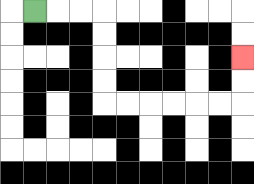{'start': '[1, 0]', 'end': '[10, 2]', 'path_directions': 'R,R,R,D,D,D,D,R,R,R,R,R,R,U,U', 'path_coordinates': '[[1, 0], [2, 0], [3, 0], [4, 0], [4, 1], [4, 2], [4, 3], [4, 4], [5, 4], [6, 4], [7, 4], [8, 4], [9, 4], [10, 4], [10, 3], [10, 2]]'}